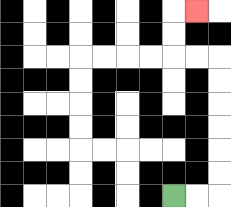{'start': '[7, 8]', 'end': '[8, 0]', 'path_directions': 'R,R,U,U,U,U,U,U,L,L,U,U,R', 'path_coordinates': '[[7, 8], [8, 8], [9, 8], [9, 7], [9, 6], [9, 5], [9, 4], [9, 3], [9, 2], [8, 2], [7, 2], [7, 1], [7, 0], [8, 0]]'}